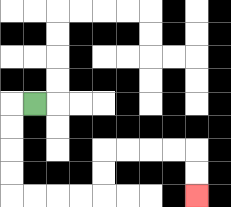{'start': '[1, 4]', 'end': '[8, 8]', 'path_directions': 'L,D,D,D,D,R,R,R,R,U,U,R,R,R,R,D,D', 'path_coordinates': '[[1, 4], [0, 4], [0, 5], [0, 6], [0, 7], [0, 8], [1, 8], [2, 8], [3, 8], [4, 8], [4, 7], [4, 6], [5, 6], [6, 6], [7, 6], [8, 6], [8, 7], [8, 8]]'}